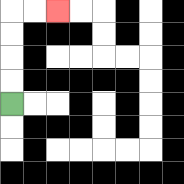{'start': '[0, 4]', 'end': '[2, 0]', 'path_directions': 'U,U,U,U,R,R', 'path_coordinates': '[[0, 4], [0, 3], [0, 2], [0, 1], [0, 0], [1, 0], [2, 0]]'}